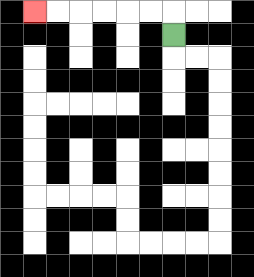{'start': '[7, 1]', 'end': '[1, 0]', 'path_directions': 'U,L,L,L,L,L,L', 'path_coordinates': '[[7, 1], [7, 0], [6, 0], [5, 0], [4, 0], [3, 0], [2, 0], [1, 0]]'}